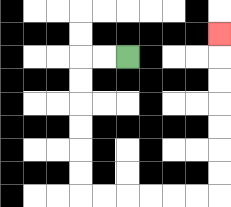{'start': '[5, 2]', 'end': '[9, 1]', 'path_directions': 'L,L,D,D,D,D,D,D,R,R,R,R,R,R,U,U,U,U,U,U,U', 'path_coordinates': '[[5, 2], [4, 2], [3, 2], [3, 3], [3, 4], [3, 5], [3, 6], [3, 7], [3, 8], [4, 8], [5, 8], [6, 8], [7, 8], [8, 8], [9, 8], [9, 7], [9, 6], [9, 5], [9, 4], [9, 3], [9, 2], [9, 1]]'}